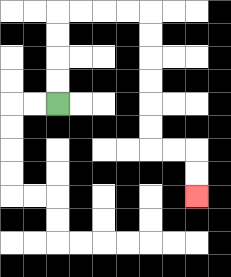{'start': '[2, 4]', 'end': '[8, 8]', 'path_directions': 'U,U,U,U,R,R,R,R,D,D,D,D,D,D,R,R,D,D', 'path_coordinates': '[[2, 4], [2, 3], [2, 2], [2, 1], [2, 0], [3, 0], [4, 0], [5, 0], [6, 0], [6, 1], [6, 2], [6, 3], [6, 4], [6, 5], [6, 6], [7, 6], [8, 6], [8, 7], [8, 8]]'}